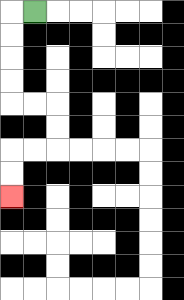{'start': '[1, 0]', 'end': '[0, 8]', 'path_directions': 'L,D,D,D,D,R,R,D,D,L,L,D,D', 'path_coordinates': '[[1, 0], [0, 0], [0, 1], [0, 2], [0, 3], [0, 4], [1, 4], [2, 4], [2, 5], [2, 6], [1, 6], [0, 6], [0, 7], [0, 8]]'}